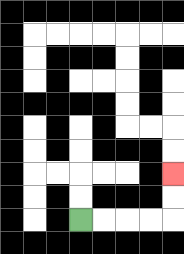{'start': '[3, 9]', 'end': '[7, 7]', 'path_directions': 'R,R,R,R,U,U', 'path_coordinates': '[[3, 9], [4, 9], [5, 9], [6, 9], [7, 9], [7, 8], [7, 7]]'}